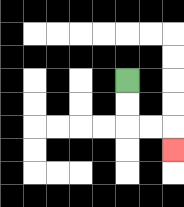{'start': '[5, 3]', 'end': '[7, 6]', 'path_directions': 'D,D,R,R,D', 'path_coordinates': '[[5, 3], [5, 4], [5, 5], [6, 5], [7, 5], [7, 6]]'}